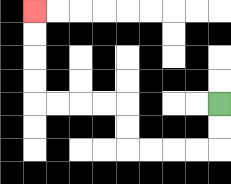{'start': '[9, 4]', 'end': '[1, 0]', 'path_directions': 'D,D,L,L,L,L,U,U,L,L,L,L,U,U,U,U', 'path_coordinates': '[[9, 4], [9, 5], [9, 6], [8, 6], [7, 6], [6, 6], [5, 6], [5, 5], [5, 4], [4, 4], [3, 4], [2, 4], [1, 4], [1, 3], [1, 2], [1, 1], [1, 0]]'}